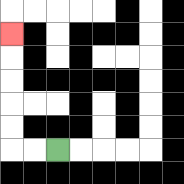{'start': '[2, 6]', 'end': '[0, 1]', 'path_directions': 'L,L,U,U,U,U,U', 'path_coordinates': '[[2, 6], [1, 6], [0, 6], [0, 5], [0, 4], [0, 3], [0, 2], [0, 1]]'}